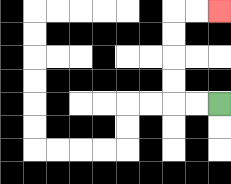{'start': '[9, 4]', 'end': '[9, 0]', 'path_directions': 'L,L,U,U,U,U,R,R', 'path_coordinates': '[[9, 4], [8, 4], [7, 4], [7, 3], [7, 2], [7, 1], [7, 0], [8, 0], [9, 0]]'}